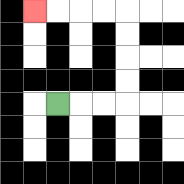{'start': '[2, 4]', 'end': '[1, 0]', 'path_directions': 'R,R,R,U,U,U,U,L,L,L,L', 'path_coordinates': '[[2, 4], [3, 4], [4, 4], [5, 4], [5, 3], [5, 2], [5, 1], [5, 0], [4, 0], [3, 0], [2, 0], [1, 0]]'}